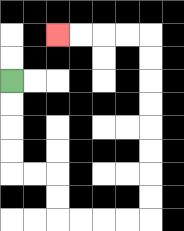{'start': '[0, 3]', 'end': '[2, 1]', 'path_directions': 'D,D,D,D,R,R,D,D,R,R,R,R,U,U,U,U,U,U,U,U,L,L,L,L', 'path_coordinates': '[[0, 3], [0, 4], [0, 5], [0, 6], [0, 7], [1, 7], [2, 7], [2, 8], [2, 9], [3, 9], [4, 9], [5, 9], [6, 9], [6, 8], [6, 7], [6, 6], [6, 5], [6, 4], [6, 3], [6, 2], [6, 1], [5, 1], [4, 1], [3, 1], [2, 1]]'}